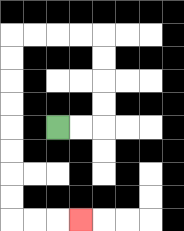{'start': '[2, 5]', 'end': '[3, 9]', 'path_directions': 'R,R,U,U,U,U,L,L,L,L,D,D,D,D,D,D,D,D,R,R,R', 'path_coordinates': '[[2, 5], [3, 5], [4, 5], [4, 4], [4, 3], [4, 2], [4, 1], [3, 1], [2, 1], [1, 1], [0, 1], [0, 2], [0, 3], [0, 4], [0, 5], [0, 6], [0, 7], [0, 8], [0, 9], [1, 9], [2, 9], [3, 9]]'}